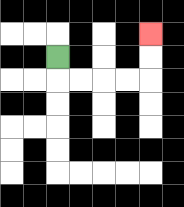{'start': '[2, 2]', 'end': '[6, 1]', 'path_directions': 'D,R,R,R,R,U,U', 'path_coordinates': '[[2, 2], [2, 3], [3, 3], [4, 3], [5, 3], [6, 3], [6, 2], [6, 1]]'}